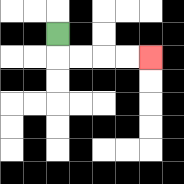{'start': '[2, 1]', 'end': '[6, 2]', 'path_directions': 'D,R,R,R,R', 'path_coordinates': '[[2, 1], [2, 2], [3, 2], [4, 2], [5, 2], [6, 2]]'}